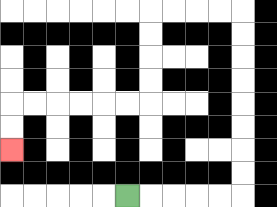{'start': '[5, 8]', 'end': '[0, 6]', 'path_directions': 'R,R,R,R,R,U,U,U,U,U,U,U,U,L,L,L,L,D,D,D,D,L,L,L,L,L,L,D,D', 'path_coordinates': '[[5, 8], [6, 8], [7, 8], [8, 8], [9, 8], [10, 8], [10, 7], [10, 6], [10, 5], [10, 4], [10, 3], [10, 2], [10, 1], [10, 0], [9, 0], [8, 0], [7, 0], [6, 0], [6, 1], [6, 2], [6, 3], [6, 4], [5, 4], [4, 4], [3, 4], [2, 4], [1, 4], [0, 4], [0, 5], [0, 6]]'}